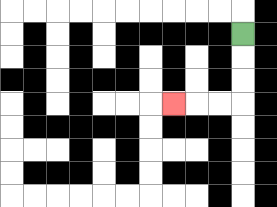{'start': '[10, 1]', 'end': '[7, 4]', 'path_directions': 'D,D,D,L,L,L', 'path_coordinates': '[[10, 1], [10, 2], [10, 3], [10, 4], [9, 4], [8, 4], [7, 4]]'}